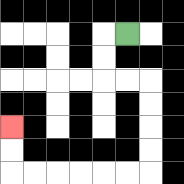{'start': '[5, 1]', 'end': '[0, 5]', 'path_directions': 'L,D,D,R,R,D,D,D,D,L,L,L,L,L,L,U,U', 'path_coordinates': '[[5, 1], [4, 1], [4, 2], [4, 3], [5, 3], [6, 3], [6, 4], [6, 5], [6, 6], [6, 7], [5, 7], [4, 7], [3, 7], [2, 7], [1, 7], [0, 7], [0, 6], [0, 5]]'}